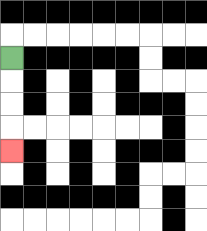{'start': '[0, 2]', 'end': '[0, 6]', 'path_directions': 'D,D,D,D', 'path_coordinates': '[[0, 2], [0, 3], [0, 4], [0, 5], [0, 6]]'}